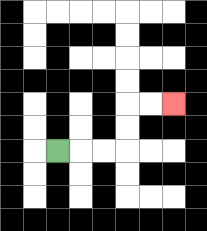{'start': '[2, 6]', 'end': '[7, 4]', 'path_directions': 'R,R,R,U,U,R,R', 'path_coordinates': '[[2, 6], [3, 6], [4, 6], [5, 6], [5, 5], [5, 4], [6, 4], [7, 4]]'}